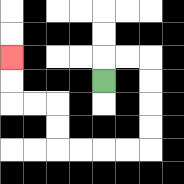{'start': '[4, 3]', 'end': '[0, 2]', 'path_directions': 'U,R,R,D,D,D,D,L,L,L,L,U,U,L,L,U,U', 'path_coordinates': '[[4, 3], [4, 2], [5, 2], [6, 2], [6, 3], [6, 4], [6, 5], [6, 6], [5, 6], [4, 6], [3, 6], [2, 6], [2, 5], [2, 4], [1, 4], [0, 4], [0, 3], [0, 2]]'}